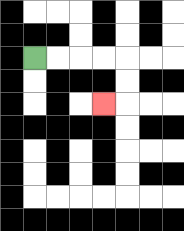{'start': '[1, 2]', 'end': '[4, 4]', 'path_directions': 'R,R,R,R,D,D,L', 'path_coordinates': '[[1, 2], [2, 2], [3, 2], [4, 2], [5, 2], [5, 3], [5, 4], [4, 4]]'}